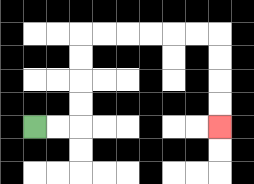{'start': '[1, 5]', 'end': '[9, 5]', 'path_directions': 'R,R,U,U,U,U,R,R,R,R,R,R,D,D,D,D', 'path_coordinates': '[[1, 5], [2, 5], [3, 5], [3, 4], [3, 3], [3, 2], [3, 1], [4, 1], [5, 1], [6, 1], [7, 1], [8, 1], [9, 1], [9, 2], [9, 3], [9, 4], [9, 5]]'}